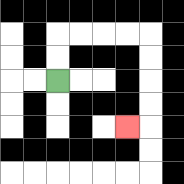{'start': '[2, 3]', 'end': '[5, 5]', 'path_directions': 'U,U,R,R,R,R,D,D,D,D,L', 'path_coordinates': '[[2, 3], [2, 2], [2, 1], [3, 1], [4, 1], [5, 1], [6, 1], [6, 2], [6, 3], [6, 4], [6, 5], [5, 5]]'}